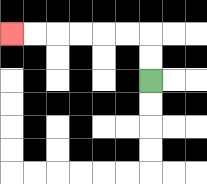{'start': '[6, 3]', 'end': '[0, 1]', 'path_directions': 'U,U,L,L,L,L,L,L', 'path_coordinates': '[[6, 3], [6, 2], [6, 1], [5, 1], [4, 1], [3, 1], [2, 1], [1, 1], [0, 1]]'}